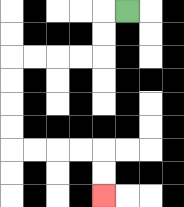{'start': '[5, 0]', 'end': '[4, 8]', 'path_directions': 'L,D,D,L,L,L,L,D,D,D,D,R,R,R,R,D,D', 'path_coordinates': '[[5, 0], [4, 0], [4, 1], [4, 2], [3, 2], [2, 2], [1, 2], [0, 2], [0, 3], [0, 4], [0, 5], [0, 6], [1, 6], [2, 6], [3, 6], [4, 6], [4, 7], [4, 8]]'}